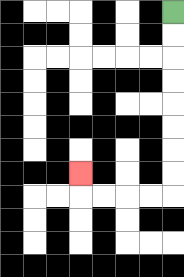{'start': '[7, 0]', 'end': '[3, 7]', 'path_directions': 'D,D,D,D,D,D,D,D,L,L,L,L,U', 'path_coordinates': '[[7, 0], [7, 1], [7, 2], [7, 3], [7, 4], [7, 5], [7, 6], [7, 7], [7, 8], [6, 8], [5, 8], [4, 8], [3, 8], [3, 7]]'}